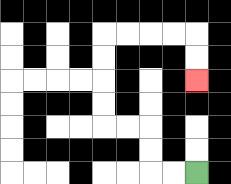{'start': '[8, 7]', 'end': '[8, 3]', 'path_directions': 'L,L,U,U,L,L,U,U,U,U,R,R,R,R,D,D', 'path_coordinates': '[[8, 7], [7, 7], [6, 7], [6, 6], [6, 5], [5, 5], [4, 5], [4, 4], [4, 3], [4, 2], [4, 1], [5, 1], [6, 1], [7, 1], [8, 1], [8, 2], [8, 3]]'}